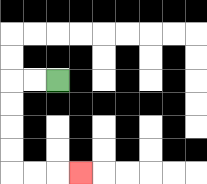{'start': '[2, 3]', 'end': '[3, 7]', 'path_directions': 'L,L,D,D,D,D,R,R,R', 'path_coordinates': '[[2, 3], [1, 3], [0, 3], [0, 4], [0, 5], [0, 6], [0, 7], [1, 7], [2, 7], [3, 7]]'}